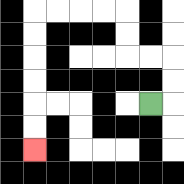{'start': '[6, 4]', 'end': '[1, 6]', 'path_directions': 'R,U,U,L,L,U,U,L,L,L,L,D,D,D,D,D,D', 'path_coordinates': '[[6, 4], [7, 4], [7, 3], [7, 2], [6, 2], [5, 2], [5, 1], [5, 0], [4, 0], [3, 0], [2, 0], [1, 0], [1, 1], [1, 2], [1, 3], [1, 4], [1, 5], [1, 6]]'}